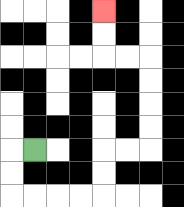{'start': '[1, 6]', 'end': '[4, 0]', 'path_directions': 'L,D,D,R,R,R,R,U,U,R,R,U,U,U,U,L,L,U,U', 'path_coordinates': '[[1, 6], [0, 6], [0, 7], [0, 8], [1, 8], [2, 8], [3, 8], [4, 8], [4, 7], [4, 6], [5, 6], [6, 6], [6, 5], [6, 4], [6, 3], [6, 2], [5, 2], [4, 2], [4, 1], [4, 0]]'}